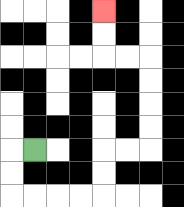{'start': '[1, 6]', 'end': '[4, 0]', 'path_directions': 'L,D,D,R,R,R,R,U,U,R,R,U,U,U,U,L,L,U,U', 'path_coordinates': '[[1, 6], [0, 6], [0, 7], [0, 8], [1, 8], [2, 8], [3, 8], [4, 8], [4, 7], [4, 6], [5, 6], [6, 6], [6, 5], [6, 4], [6, 3], [6, 2], [5, 2], [4, 2], [4, 1], [4, 0]]'}